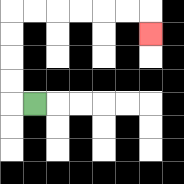{'start': '[1, 4]', 'end': '[6, 1]', 'path_directions': 'L,U,U,U,U,R,R,R,R,R,R,D', 'path_coordinates': '[[1, 4], [0, 4], [0, 3], [0, 2], [0, 1], [0, 0], [1, 0], [2, 0], [3, 0], [4, 0], [5, 0], [6, 0], [6, 1]]'}